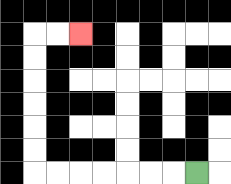{'start': '[8, 7]', 'end': '[3, 1]', 'path_directions': 'L,L,L,L,L,L,L,U,U,U,U,U,U,R,R', 'path_coordinates': '[[8, 7], [7, 7], [6, 7], [5, 7], [4, 7], [3, 7], [2, 7], [1, 7], [1, 6], [1, 5], [1, 4], [1, 3], [1, 2], [1, 1], [2, 1], [3, 1]]'}